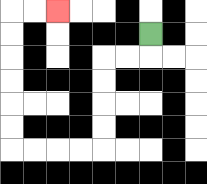{'start': '[6, 1]', 'end': '[2, 0]', 'path_directions': 'D,L,L,D,D,D,D,L,L,L,L,U,U,U,U,U,U,R,R', 'path_coordinates': '[[6, 1], [6, 2], [5, 2], [4, 2], [4, 3], [4, 4], [4, 5], [4, 6], [3, 6], [2, 6], [1, 6], [0, 6], [0, 5], [0, 4], [0, 3], [0, 2], [0, 1], [0, 0], [1, 0], [2, 0]]'}